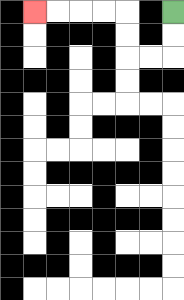{'start': '[7, 0]', 'end': '[1, 0]', 'path_directions': 'D,D,L,L,U,U,L,L,L,L', 'path_coordinates': '[[7, 0], [7, 1], [7, 2], [6, 2], [5, 2], [5, 1], [5, 0], [4, 0], [3, 0], [2, 0], [1, 0]]'}